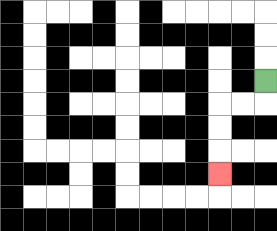{'start': '[11, 3]', 'end': '[9, 7]', 'path_directions': 'D,L,L,D,D,D', 'path_coordinates': '[[11, 3], [11, 4], [10, 4], [9, 4], [9, 5], [9, 6], [9, 7]]'}